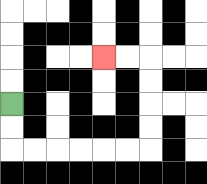{'start': '[0, 4]', 'end': '[4, 2]', 'path_directions': 'D,D,R,R,R,R,R,R,U,U,U,U,L,L', 'path_coordinates': '[[0, 4], [0, 5], [0, 6], [1, 6], [2, 6], [3, 6], [4, 6], [5, 6], [6, 6], [6, 5], [6, 4], [6, 3], [6, 2], [5, 2], [4, 2]]'}